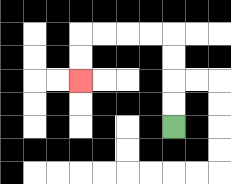{'start': '[7, 5]', 'end': '[3, 3]', 'path_directions': 'U,U,U,U,L,L,L,L,D,D', 'path_coordinates': '[[7, 5], [7, 4], [7, 3], [7, 2], [7, 1], [6, 1], [5, 1], [4, 1], [3, 1], [3, 2], [3, 3]]'}